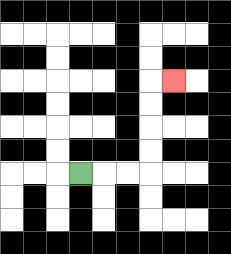{'start': '[3, 7]', 'end': '[7, 3]', 'path_directions': 'R,R,R,U,U,U,U,R', 'path_coordinates': '[[3, 7], [4, 7], [5, 7], [6, 7], [6, 6], [6, 5], [6, 4], [6, 3], [7, 3]]'}